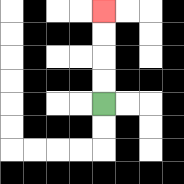{'start': '[4, 4]', 'end': '[4, 0]', 'path_directions': 'U,U,U,U', 'path_coordinates': '[[4, 4], [4, 3], [4, 2], [4, 1], [4, 0]]'}